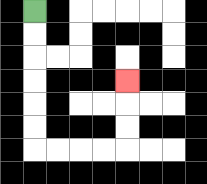{'start': '[1, 0]', 'end': '[5, 3]', 'path_directions': 'D,D,D,D,D,D,R,R,R,R,U,U,U', 'path_coordinates': '[[1, 0], [1, 1], [1, 2], [1, 3], [1, 4], [1, 5], [1, 6], [2, 6], [3, 6], [4, 6], [5, 6], [5, 5], [5, 4], [5, 3]]'}